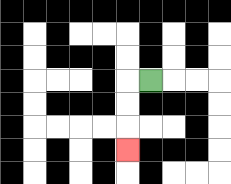{'start': '[6, 3]', 'end': '[5, 6]', 'path_directions': 'L,D,D,D', 'path_coordinates': '[[6, 3], [5, 3], [5, 4], [5, 5], [5, 6]]'}